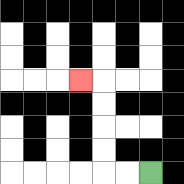{'start': '[6, 7]', 'end': '[3, 3]', 'path_directions': 'L,L,U,U,U,U,L', 'path_coordinates': '[[6, 7], [5, 7], [4, 7], [4, 6], [4, 5], [4, 4], [4, 3], [3, 3]]'}